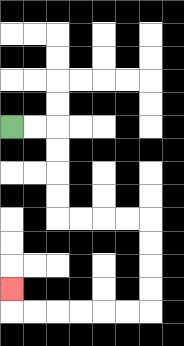{'start': '[0, 5]', 'end': '[0, 12]', 'path_directions': 'R,R,D,D,D,D,R,R,R,R,D,D,D,D,L,L,L,L,L,L,U', 'path_coordinates': '[[0, 5], [1, 5], [2, 5], [2, 6], [2, 7], [2, 8], [2, 9], [3, 9], [4, 9], [5, 9], [6, 9], [6, 10], [6, 11], [6, 12], [6, 13], [5, 13], [4, 13], [3, 13], [2, 13], [1, 13], [0, 13], [0, 12]]'}